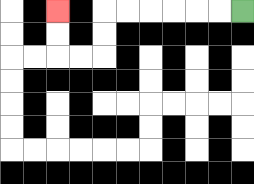{'start': '[10, 0]', 'end': '[2, 0]', 'path_directions': 'L,L,L,L,L,L,D,D,L,L,U,U', 'path_coordinates': '[[10, 0], [9, 0], [8, 0], [7, 0], [6, 0], [5, 0], [4, 0], [4, 1], [4, 2], [3, 2], [2, 2], [2, 1], [2, 0]]'}